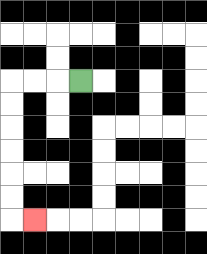{'start': '[3, 3]', 'end': '[1, 9]', 'path_directions': 'L,L,L,D,D,D,D,D,D,R', 'path_coordinates': '[[3, 3], [2, 3], [1, 3], [0, 3], [0, 4], [0, 5], [0, 6], [0, 7], [0, 8], [0, 9], [1, 9]]'}